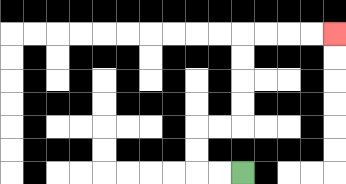{'start': '[10, 7]', 'end': '[14, 1]', 'path_directions': 'L,L,U,U,R,R,U,U,U,U,R,R,R,R', 'path_coordinates': '[[10, 7], [9, 7], [8, 7], [8, 6], [8, 5], [9, 5], [10, 5], [10, 4], [10, 3], [10, 2], [10, 1], [11, 1], [12, 1], [13, 1], [14, 1]]'}